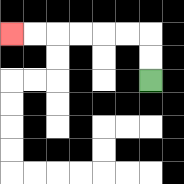{'start': '[6, 3]', 'end': '[0, 1]', 'path_directions': 'U,U,L,L,L,L,L,L', 'path_coordinates': '[[6, 3], [6, 2], [6, 1], [5, 1], [4, 1], [3, 1], [2, 1], [1, 1], [0, 1]]'}